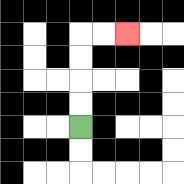{'start': '[3, 5]', 'end': '[5, 1]', 'path_directions': 'U,U,U,U,R,R', 'path_coordinates': '[[3, 5], [3, 4], [3, 3], [3, 2], [3, 1], [4, 1], [5, 1]]'}